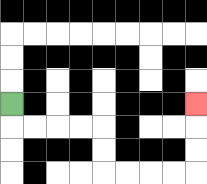{'start': '[0, 4]', 'end': '[8, 4]', 'path_directions': 'D,R,R,R,R,D,D,R,R,R,R,U,U,U', 'path_coordinates': '[[0, 4], [0, 5], [1, 5], [2, 5], [3, 5], [4, 5], [4, 6], [4, 7], [5, 7], [6, 7], [7, 7], [8, 7], [8, 6], [8, 5], [8, 4]]'}